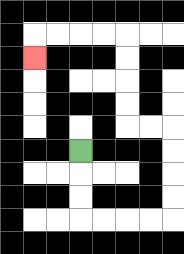{'start': '[3, 6]', 'end': '[1, 2]', 'path_directions': 'D,D,D,R,R,R,R,U,U,U,U,L,L,U,U,U,U,L,L,L,L,D', 'path_coordinates': '[[3, 6], [3, 7], [3, 8], [3, 9], [4, 9], [5, 9], [6, 9], [7, 9], [7, 8], [7, 7], [7, 6], [7, 5], [6, 5], [5, 5], [5, 4], [5, 3], [5, 2], [5, 1], [4, 1], [3, 1], [2, 1], [1, 1], [1, 2]]'}